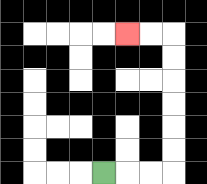{'start': '[4, 7]', 'end': '[5, 1]', 'path_directions': 'R,R,R,U,U,U,U,U,U,L,L', 'path_coordinates': '[[4, 7], [5, 7], [6, 7], [7, 7], [7, 6], [7, 5], [7, 4], [7, 3], [7, 2], [7, 1], [6, 1], [5, 1]]'}